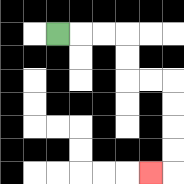{'start': '[2, 1]', 'end': '[6, 7]', 'path_directions': 'R,R,R,D,D,R,R,D,D,D,D,L', 'path_coordinates': '[[2, 1], [3, 1], [4, 1], [5, 1], [5, 2], [5, 3], [6, 3], [7, 3], [7, 4], [7, 5], [7, 6], [7, 7], [6, 7]]'}